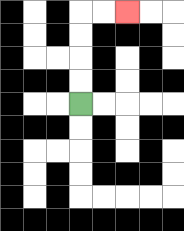{'start': '[3, 4]', 'end': '[5, 0]', 'path_directions': 'U,U,U,U,R,R', 'path_coordinates': '[[3, 4], [3, 3], [3, 2], [3, 1], [3, 0], [4, 0], [5, 0]]'}